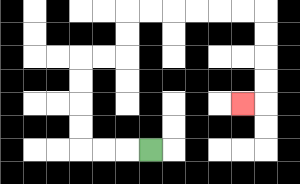{'start': '[6, 6]', 'end': '[10, 4]', 'path_directions': 'L,L,L,U,U,U,U,R,R,U,U,R,R,R,R,R,R,D,D,D,D,L', 'path_coordinates': '[[6, 6], [5, 6], [4, 6], [3, 6], [3, 5], [3, 4], [3, 3], [3, 2], [4, 2], [5, 2], [5, 1], [5, 0], [6, 0], [7, 0], [8, 0], [9, 0], [10, 0], [11, 0], [11, 1], [11, 2], [11, 3], [11, 4], [10, 4]]'}